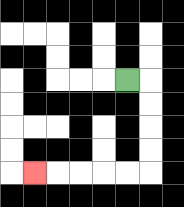{'start': '[5, 3]', 'end': '[1, 7]', 'path_directions': 'R,D,D,D,D,L,L,L,L,L', 'path_coordinates': '[[5, 3], [6, 3], [6, 4], [6, 5], [6, 6], [6, 7], [5, 7], [4, 7], [3, 7], [2, 7], [1, 7]]'}